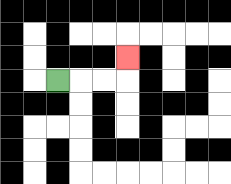{'start': '[2, 3]', 'end': '[5, 2]', 'path_directions': 'R,R,R,U', 'path_coordinates': '[[2, 3], [3, 3], [4, 3], [5, 3], [5, 2]]'}